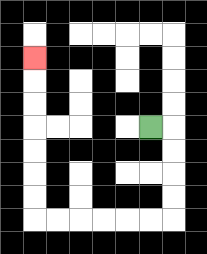{'start': '[6, 5]', 'end': '[1, 2]', 'path_directions': 'R,D,D,D,D,L,L,L,L,L,L,U,U,U,U,U,U,U', 'path_coordinates': '[[6, 5], [7, 5], [7, 6], [7, 7], [7, 8], [7, 9], [6, 9], [5, 9], [4, 9], [3, 9], [2, 9], [1, 9], [1, 8], [1, 7], [1, 6], [1, 5], [1, 4], [1, 3], [1, 2]]'}